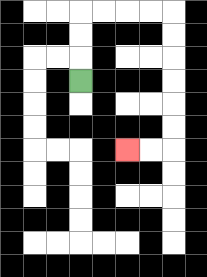{'start': '[3, 3]', 'end': '[5, 6]', 'path_directions': 'U,U,U,R,R,R,R,D,D,D,D,D,D,L,L', 'path_coordinates': '[[3, 3], [3, 2], [3, 1], [3, 0], [4, 0], [5, 0], [6, 0], [7, 0], [7, 1], [7, 2], [7, 3], [7, 4], [7, 5], [7, 6], [6, 6], [5, 6]]'}